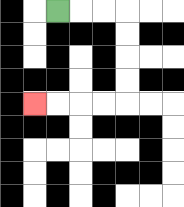{'start': '[2, 0]', 'end': '[1, 4]', 'path_directions': 'R,R,R,D,D,D,D,L,L,L,L', 'path_coordinates': '[[2, 0], [3, 0], [4, 0], [5, 0], [5, 1], [5, 2], [5, 3], [5, 4], [4, 4], [3, 4], [2, 4], [1, 4]]'}